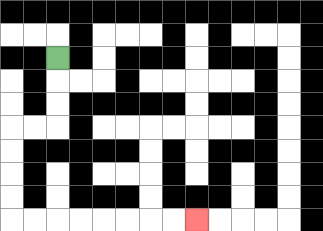{'start': '[2, 2]', 'end': '[8, 9]', 'path_directions': 'D,D,D,L,L,D,D,D,D,R,R,R,R,R,R,R,R', 'path_coordinates': '[[2, 2], [2, 3], [2, 4], [2, 5], [1, 5], [0, 5], [0, 6], [0, 7], [0, 8], [0, 9], [1, 9], [2, 9], [3, 9], [4, 9], [5, 9], [6, 9], [7, 9], [8, 9]]'}